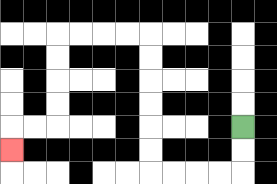{'start': '[10, 5]', 'end': '[0, 6]', 'path_directions': 'D,D,L,L,L,L,U,U,U,U,U,U,L,L,L,L,D,D,D,D,L,L,D', 'path_coordinates': '[[10, 5], [10, 6], [10, 7], [9, 7], [8, 7], [7, 7], [6, 7], [6, 6], [6, 5], [6, 4], [6, 3], [6, 2], [6, 1], [5, 1], [4, 1], [3, 1], [2, 1], [2, 2], [2, 3], [2, 4], [2, 5], [1, 5], [0, 5], [0, 6]]'}